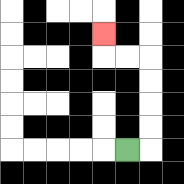{'start': '[5, 6]', 'end': '[4, 1]', 'path_directions': 'R,U,U,U,U,L,L,U', 'path_coordinates': '[[5, 6], [6, 6], [6, 5], [6, 4], [6, 3], [6, 2], [5, 2], [4, 2], [4, 1]]'}